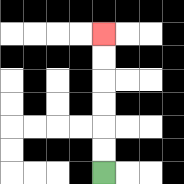{'start': '[4, 7]', 'end': '[4, 1]', 'path_directions': 'U,U,U,U,U,U', 'path_coordinates': '[[4, 7], [4, 6], [4, 5], [4, 4], [4, 3], [4, 2], [4, 1]]'}